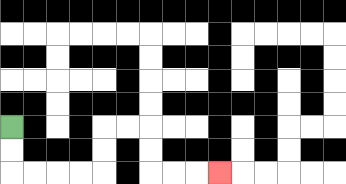{'start': '[0, 5]', 'end': '[9, 7]', 'path_directions': 'D,D,R,R,R,R,U,U,R,R,D,D,R,R,R', 'path_coordinates': '[[0, 5], [0, 6], [0, 7], [1, 7], [2, 7], [3, 7], [4, 7], [4, 6], [4, 5], [5, 5], [6, 5], [6, 6], [6, 7], [7, 7], [8, 7], [9, 7]]'}